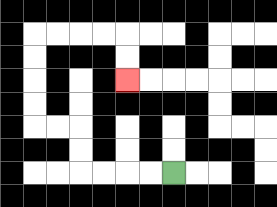{'start': '[7, 7]', 'end': '[5, 3]', 'path_directions': 'L,L,L,L,U,U,L,L,U,U,U,U,R,R,R,R,D,D', 'path_coordinates': '[[7, 7], [6, 7], [5, 7], [4, 7], [3, 7], [3, 6], [3, 5], [2, 5], [1, 5], [1, 4], [1, 3], [1, 2], [1, 1], [2, 1], [3, 1], [4, 1], [5, 1], [5, 2], [5, 3]]'}